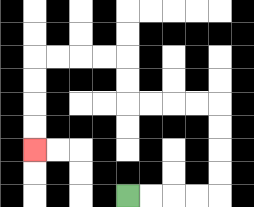{'start': '[5, 8]', 'end': '[1, 6]', 'path_directions': 'R,R,R,R,U,U,U,U,L,L,L,L,U,U,L,L,L,L,D,D,D,D', 'path_coordinates': '[[5, 8], [6, 8], [7, 8], [8, 8], [9, 8], [9, 7], [9, 6], [9, 5], [9, 4], [8, 4], [7, 4], [6, 4], [5, 4], [5, 3], [5, 2], [4, 2], [3, 2], [2, 2], [1, 2], [1, 3], [1, 4], [1, 5], [1, 6]]'}